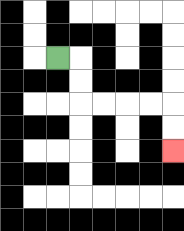{'start': '[2, 2]', 'end': '[7, 6]', 'path_directions': 'R,D,D,R,R,R,R,D,D', 'path_coordinates': '[[2, 2], [3, 2], [3, 3], [3, 4], [4, 4], [5, 4], [6, 4], [7, 4], [7, 5], [7, 6]]'}